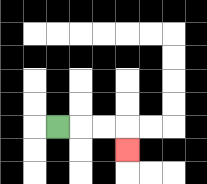{'start': '[2, 5]', 'end': '[5, 6]', 'path_directions': 'R,R,R,D', 'path_coordinates': '[[2, 5], [3, 5], [4, 5], [5, 5], [5, 6]]'}